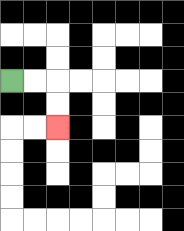{'start': '[0, 3]', 'end': '[2, 5]', 'path_directions': 'R,R,D,D', 'path_coordinates': '[[0, 3], [1, 3], [2, 3], [2, 4], [2, 5]]'}